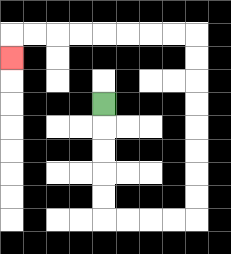{'start': '[4, 4]', 'end': '[0, 2]', 'path_directions': 'D,D,D,D,D,R,R,R,R,U,U,U,U,U,U,U,U,L,L,L,L,L,L,L,L,D', 'path_coordinates': '[[4, 4], [4, 5], [4, 6], [4, 7], [4, 8], [4, 9], [5, 9], [6, 9], [7, 9], [8, 9], [8, 8], [8, 7], [8, 6], [8, 5], [8, 4], [8, 3], [8, 2], [8, 1], [7, 1], [6, 1], [5, 1], [4, 1], [3, 1], [2, 1], [1, 1], [0, 1], [0, 2]]'}